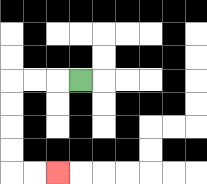{'start': '[3, 3]', 'end': '[2, 7]', 'path_directions': 'L,L,L,D,D,D,D,R,R', 'path_coordinates': '[[3, 3], [2, 3], [1, 3], [0, 3], [0, 4], [0, 5], [0, 6], [0, 7], [1, 7], [2, 7]]'}